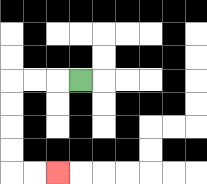{'start': '[3, 3]', 'end': '[2, 7]', 'path_directions': 'L,L,L,D,D,D,D,R,R', 'path_coordinates': '[[3, 3], [2, 3], [1, 3], [0, 3], [0, 4], [0, 5], [0, 6], [0, 7], [1, 7], [2, 7]]'}